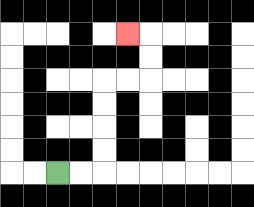{'start': '[2, 7]', 'end': '[5, 1]', 'path_directions': 'R,R,U,U,U,U,R,R,U,U,L', 'path_coordinates': '[[2, 7], [3, 7], [4, 7], [4, 6], [4, 5], [4, 4], [4, 3], [5, 3], [6, 3], [6, 2], [6, 1], [5, 1]]'}